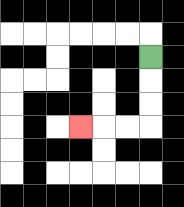{'start': '[6, 2]', 'end': '[3, 5]', 'path_directions': 'D,D,D,L,L,L', 'path_coordinates': '[[6, 2], [6, 3], [6, 4], [6, 5], [5, 5], [4, 5], [3, 5]]'}